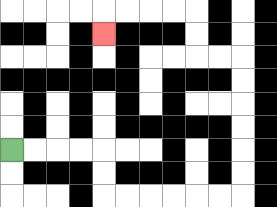{'start': '[0, 6]', 'end': '[4, 1]', 'path_directions': 'R,R,R,R,D,D,R,R,R,R,R,R,U,U,U,U,U,U,L,L,U,U,L,L,L,L,D', 'path_coordinates': '[[0, 6], [1, 6], [2, 6], [3, 6], [4, 6], [4, 7], [4, 8], [5, 8], [6, 8], [7, 8], [8, 8], [9, 8], [10, 8], [10, 7], [10, 6], [10, 5], [10, 4], [10, 3], [10, 2], [9, 2], [8, 2], [8, 1], [8, 0], [7, 0], [6, 0], [5, 0], [4, 0], [4, 1]]'}